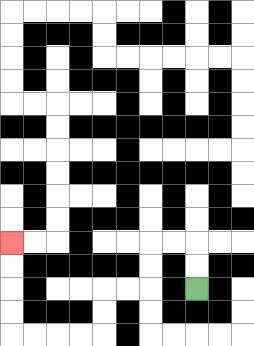{'start': '[8, 12]', 'end': '[0, 10]', 'path_directions': 'U,U,L,L,D,D,L,L,D,D,L,L,L,L,U,U,U,U', 'path_coordinates': '[[8, 12], [8, 11], [8, 10], [7, 10], [6, 10], [6, 11], [6, 12], [5, 12], [4, 12], [4, 13], [4, 14], [3, 14], [2, 14], [1, 14], [0, 14], [0, 13], [0, 12], [0, 11], [0, 10]]'}